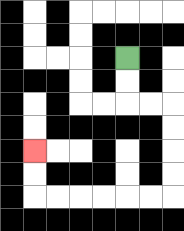{'start': '[5, 2]', 'end': '[1, 6]', 'path_directions': 'D,D,R,R,D,D,D,D,L,L,L,L,L,L,U,U', 'path_coordinates': '[[5, 2], [5, 3], [5, 4], [6, 4], [7, 4], [7, 5], [7, 6], [7, 7], [7, 8], [6, 8], [5, 8], [4, 8], [3, 8], [2, 8], [1, 8], [1, 7], [1, 6]]'}